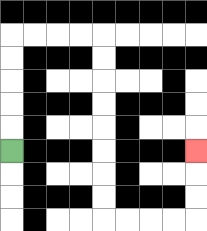{'start': '[0, 6]', 'end': '[8, 6]', 'path_directions': 'U,U,U,U,U,R,R,R,R,D,D,D,D,D,D,D,D,R,R,R,R,U,U,U', 'path_coordinates': '[[0, 6], [0, 5], [0, 4], [0, 3], [0, 2], [0, 1], [1, 1], [2, 1], [3, 1], [4, 1], [4, 2], [4, 3], [4, 4], [4, 5], [4, 6], [4, 7], [4, 8], [4, 9], [5, 9], [6, 9], [7, 9], [8, 9], [8, 8], [8, 7], [8, 6]]'}